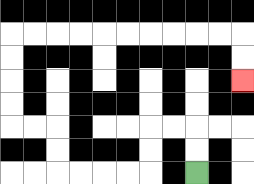{'start': '[8, 7]', 'end': '[10, 3]', 'path_directions': 'U,U,L,L,D,D,L,L,L,L,U,U,L,L,U,U,U,U,R,R,R,R,R,R,R,R,R,R,D,D', 'path_coordinates': '[[8, 7], [8, 6], [8, 5], [7, 5], [6, 5], [6, 6], [6, 7], [5, 7], [4, 7], [3, 7], [2, 7], [2, 6], [2, 5], [1, 5], [0, 5], [0, 4], [0, 3], [0, 2], [0, 1], [1, 1], [2, 1], [3, 1], [4, 1], [5, 1], [6, 1], [7, 1], [8, 1], [9, 1], [10, 1], [10, 2], [10, 3]]'}